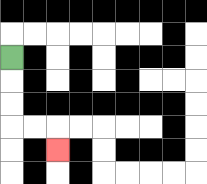{'start': '[0, 2]', 'end': '[2, 6]', 'path_directions': 'D,D,D,R,R,D', 'path_coordinates': '[[0, 2], [0, 3], [0, 4], [0, 5], [1, 5], [2, 5], [2, 6]]'}